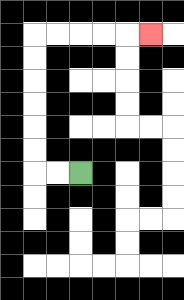{'start': '[3, 7]', 'end': '[6, 1]', 'path_directions': 'L,L,U,U,U,U,U,U,R,R,R,R,R', 'path_coordinates': '[[3, 7], [2, 7], [1, 7], [1, 6], [1, 5], [1, 4], [1, 3], [1, 2], [1, 1], [2, 1], [3, 1], [4, 1], [5, 1], [6, 1]]'}